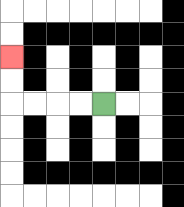{'start': '[4, 4]', 'end': '[0, 2]', 'path_directions': 'L,L,L,L,U,U', 'path_coordinates': '[[4, 4], [3, 4], [2, 4], [1, 4], [0, 4], [0, 3], [0, 2]]'}